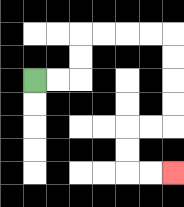{'start': '[1, 3]', 'end': '[7, 7]', 'path_directions': 'R,R,U,U,R,R,R,R,D,D,D,D,L,L,D,D,R,R', 'path_coordinates': '[[1, 3], [2, 3], [3, 3], [3, 2], [3, 1], [4, 1], [5, 1], [6, 1], [7, 1], [7, 2], [7, 3], [7, 4], [7, 5], [6, 5], [5, 5], [5, 6], [5, 7], [6, 7], [7, 7]]'}